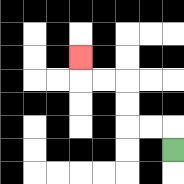{'start': '[7, 6]', 'end': '[3, 2]', 'path_directions': 'U,L,L,U,U,L,L,U', 'path_coordinates': '[[7, 6], [7, 5], [6, 5], [5, 5], [5, 4], [5, 3], [4, 3], [3, 3], [3, 2]]'}